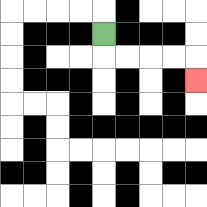{'start': '[4, 1]', 'end': '[8, 3]', 'path_directions': 'D,R,R,R,R,D', 'path_coordinates': '[[4, 1], [4, 2], [5, 2], [6, 2], [7, 2], [8, 2], [8, 3]]'}